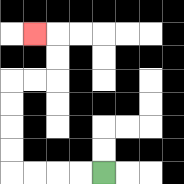{'start': '[4, 7]', 'end': '[1, 1]', 'path_directions': 'L,L,L,L,U,U,U,U,R,R,U,U,L', 'path_coordinates': '[[4, 7], [3, 7], [2, 7], [1, 7], [0, 7], [0, 6], [0, 5], [0, 4], [0, 3], [1, 3], [2, 3], [2, 2], [2, 1], [1, 1]]'}